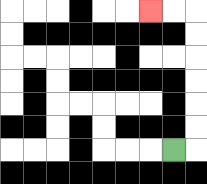{'start': '[7, 6]', 'end': '[6, 0]', 'path_directions': 'R,U,U,U,U,U,U,L,L', 'path_coordinates': '[[7, 6], [8, 6], [8, 5], [8, 4], [8, 3], [8, 2], [8, 1], [8, 0], [7, 0], [6, 0]]'}